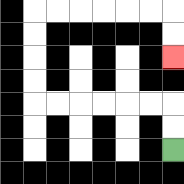{'start': '[7, 6]', 'end': '[7, 2]', 'path_directions': 'U,U,L,L,L,L,L,L,U,U,U,U,R,R,R,R,R,R,D,D', 'path_coordinates': '[[7, 6], [7, 5], [7, 4], [6, 4], [5, 4], [4, 4], [3, 4], [2, 4], [1, 4], [1, 3], [1, 2], [1, 1], [1, 0], [2, 0], [3, 0], [4, 0], [5, 0], [6, 0], [7, 0], [7, 1], [7, 2]]'}